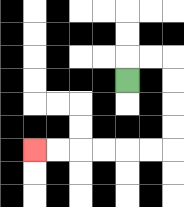{'start': '[5, 3]', 'end': '[1, 6]', 'path_directions': 'U,R,R,D,D,D,D,L,L,L,L,L,L', 'path_coordinates': '[[5, 3], [5, 2], [6, 2], [7, 2], [7, 3], [7, 4], [7, 5], [7, 6], [6, 6], [5, 6], [4, 6], [3, 6], [2, 6], [1, 6]]'}